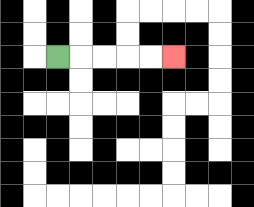{'start': '[2, 2]', 'end': '[7, 2]', 'path_directions': 'R,R,R,R,R', 'path_coordinates': '[[2, 2], [3, 2], [4, 2], [5, 2], [6, 2], [7, 2]]'}